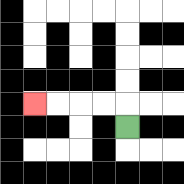{'start': '[5, 5]', 'end': '[1, 4]', 'path_directions': 'U,L,L,L,L', 'path_coordinates': '[[5, 5], [5, 4], [4, 4], [3, 4], [2, 4], [1, 4]]'}